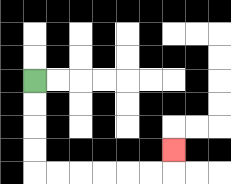{'start': '[1, 3]', 'end': '[7, 6]', 'path_directions': 'D,D,D,D,R,R,R,R,R,R,U', 'path_coordinates': '[[1, 3], [1, 4], [1, 5], [1, 6], [1, 7], [2, 7], [3, 7], [4, 7], [5, 7], [6, 7], [7, 7], [7, 6]]'}